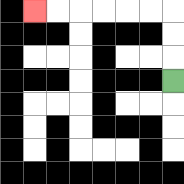{'start': '[7, 3]', 'end': '[1, 0]', 'path_directions': 'U,U,U,L,L,L,L,L,L', 'path_coordinates': '[[7, 3], [7, 2], [7, 1], [7, 0], [6, 0], [5, 0], [4, 0], [3, 0], [2, 0], [1, 0]]'}